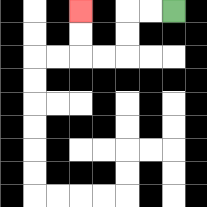{'start': '[7, 0]', 'end': '[3, 0]', 'path_directions': 'L,L,D,D,L,L,U,U', 'path_coordinates': '[[7, 0], [6, 0], [5, 0], [5, 1], [5, 2], [4, 2], [3, 2], [3, 1], [3, 0]]'}